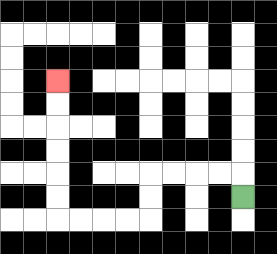{'start': '[10, 8]', 'end': '[2, 3]', 'path_directions': 'U,L,L,L,L,D,D,L,L,L,L,U,U,U,U,U,U', 'path_coordinates': '[[10, 8], [10, 7], [9, 7], [8, 7], [7, 7], [6, 7], [6, 8], [6, 9], [5, 9], [4, 9], [3, 9], [2, 9], [2, 8], [2, 7], [2, 6], [2, 5], [2, 4], [2, 3]]'}